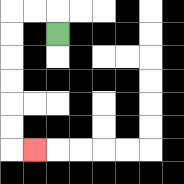{'start': '[2, 1]', 'end': '[1, 6]', 'path_directions': 'U,L,L,D,D,D,D,D,D,R', 'path_coordinates': '[[2, 1], [2, 0], [1, 0], [0, 0], [0, 1], [0, 2], [0, 3], [0, 4], [0, 5], [0, 6], [1, 6]]'}